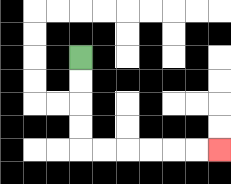{'start': '[3, 2]', 'end': '[9, 6]', 'path_directions': 'D,D,D,D,R,R,R,R,R,R', 'path_coordinates': '[[3, 2], [3, 3], [3, 4], [3, 5], [3, 6], [4, 6], [5, 6], [6, 6], [7, 6], [8, 6], [9, 6]]'}